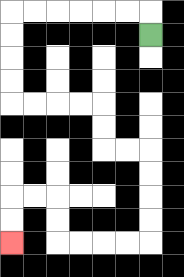{'start': '[6, 1]', 'end': '[0, 10]', 'path_directions': 'U,L,L,L,L,L,L,D,D,D,D,R,R,R,R,D,D,R,R,D,D,D,D,L,L,L,L,U,U,L,L,D,D', 'path_coordinates': '[[6, 1], [6, 0], [5, 0], [4, 0], [3, 0], [2, 0], [1, 0], [0, 0], [0, 1], [0, 2], [0, 3], [0, 4], [1, 4], [2, 4], [3, 4], [4, 4], [4, 5], [4, 6], [5, 6], [6, 6], [6, 7], [6, 8], [6, 9], [6, 10], [5, 10], [4, 10], [3, 10], [2, 10], [2, 9], [2, 8], [1, 8], [0, 8], [0, 9], [0, 10]]'}